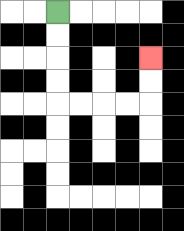{'start': '[2, 0]', 'end': '[6, 2]', 'path_directions': 'D,D,D,D,R,R,R,R,U,U', 'path_coordinates': '[[2, 0], [2, 1], [2, 2], [2, 3], [2, 4], [3, 4], [4, 4], [5, 4], [6, 4], [6, 3], [6, 2]]'}